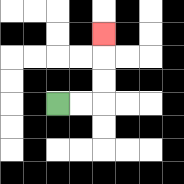{'start': '[2, 4]', 'end': '[4, 1]', 'path_directions': 'R,R,U,U,U', 'path_coordinates': '[[2, 4], [3, 4], [4, 4], [4, 3], [4, 2], [4, 1]]'}